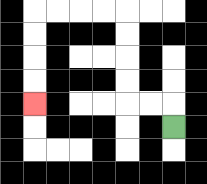{'start': '[7, 5]', 'end': '[1, 4]', 'path_directions': 'U,L,L,U,U,U,U,L,L,L,L,D,D,D,D', 'path_coordinates': '[[7, 5], [7, 4], [6, 4], [5, 4], [5, 3], [5, 2], [5, 1], [5, 0], [4, 0], [3, 0], [2, 0], [1, 0], [1, 1], [1, 2], [1, 3], [1, 4]]'}